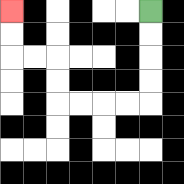{'start': '[6, 0]', 'end': '[0, 0]', 'path_directions': 'D,D,D,D,L,L,L,L,U,U,L,L,U,U', 'path_coordinates': '[[6, 0], [6, 1], [6, 2], [6, 3], [6, 4], [5, 4], [4, 4], [3, 4], [2, 4], [2, 3], [2, 2], [1, 2], [0, 2], [0, 1], [0, 0]]'}